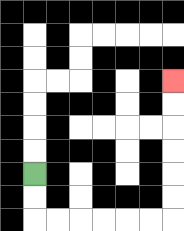{'start': '[1, 7]', 'end': '[7, 3]', 'path_directions': 'D,D,R,R,R,R,R,R,U,U,U,U,U,U', 'path_coordinates': '[[1, 7], [1, 8], [1, 9], [2, 9], [3, 9], [4, 9], [5, 9], [6, 9], [7, 9], [7, 8], [7, 7], [7, 6], [7, 5], [7, 4], [7, 3]]'}